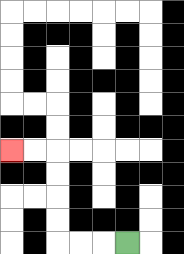{'start': '[5, 10]', 'end': '[0, 6]', 'path_directions': 'L,L,L,U,U,U,U,L,L', 'path_coordinates': '[[5, 10], [4, 10], [3, 10], [2, 10], [2, 9], [2, 8], [2, 7], [2, 6], [1, 6], [0, 6]]'}